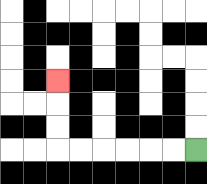{'start': '[8, 6]', 'end': '[2, 3]', 'path_directions': 'L,L,L,L,L,L,U,U,U', 'path_coordinates': '[[8, 6], [7, 6], [6, 6], [5, 6], [4, 6], [3, 6], [2, 6], [2, 5], [2, 4], [2, 3]]'}